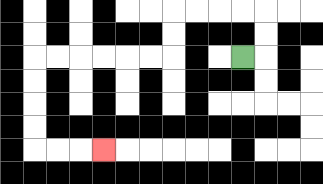{'start': '[10, 2]', 'end': '[4, 6]', 'path_directions': 'R,U,U,L,L,L,L,D,D,L,L,L,L,L,L,D,D,D,D,R,R,R', 'path_coordinates': '[[10, 2], [11, 2], [11, 1], [11, 0], [10, 0], [9, 0], [8, 0], [7, 0], [7, 1], [7, 2], [6, 2], [5, 2], [4, 2], [3, 2], [2, 2], [1, 2], [1, 3], [1, 4], [1, 5], [1, 6], [2, 6], [3, 6], [4, 6]]'}